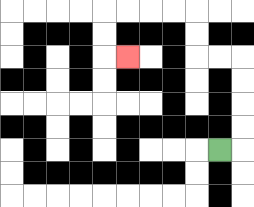{'start': '[9, 6]', 'end': '[5, 2]', 'path_directions': 'R,U,U,U,U,L,L,U,U,L,L,L,L,D,D,R', 'path_coordinates': '[[9, 6], [10, 6], [10, 5], [10, 4], [10, 3], [10, 2], [9, 2], [8, 2], [8, 1], [8, 0], [7, 0], [6, 0], [5, 0], [4, 0], [4, 1], [4, 2], [5, 2]]'}